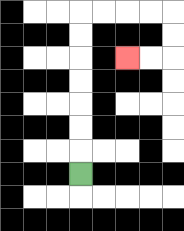{'start': '[3, 7]', 'end': '[5, 2]', 'path_directions': 'U,U,U,U,U,U,U,R,R,R,R,D,D,L,L', 'path_coordinates': '[[3, 7], [3, 6], [3, 5], [3, 4], [3, 3], [3, 2], [3, 1], [3, 0], [4, 0], [5, 0], [6, 0], [7, 0], [7, 1], [7, 2], [6, 2], [5, 2]]'}